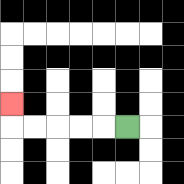{'start': '[5, 5]', 'end': '[0, 4]', 'path_directions': 'L,L,L,L,L,U', 'path_coordinates': '[[5, 5], [4, 5], [3, 5], [2, 5], [1, 5], [0, 5], [0, 4]]'}